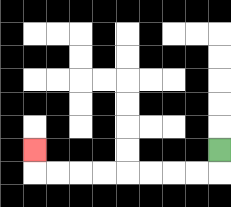{'start': '[9, 6]', 'end': '[1, 6]', 'path_directions': 'D,L,L,L,L,L,L,L,L,U', 'path_coordinates': '[[9, 6], [9, 7], [8, 7], [7, 7], [6, 7], [5, 7], [4, 7], [3, 7], [2, 7], [1, 7], [1, 6]]'}